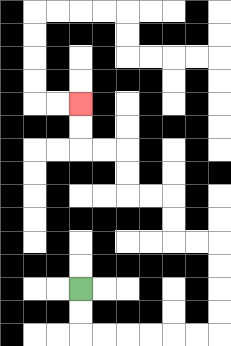{'start': '[3, 12]', 'end': '[3, 4]', 'path_directions': 'D,D,R,R,R,R,R,R,U,U,U,U,L,L,U,U,L,L,U,U,L,L,U,U', 'path_coordinates': '[[3, 12], [3, 13], [3, 14], [4, 14], [5, 14], [6, 14], [7, 14], [8, 14], [9, 14], [9, 13], [9, 12], [9, 11], [9, 10], [8, 10], [7, 10], [7, 9], [7, 8], [6, 8], [5, 8], [5, 7], [5, 6], [4, 6], [3, 6], [3, 5], [3, 4]]'}